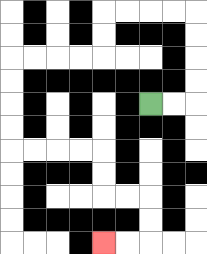{'start': '[6, 4]', 'end': '[4, 10]', 'path_directions': 'R,R,U,U,U,U,L,L,L,L,D,D,L,L,L,L,D,D,D,D,R,R,R,R,D,D,R,R,D,D,L,L', 'path_coordinates': '[[6, 4], [7, 4], [8, 4], [8, 3], [8, 2], [8, 1], [8, 0], [7, 0], [6, 0], [5, 0], [4, 0], [4, 1], [4, 2], [3, 2], [2, 2], [1, 2], [0, 2], [0, 3], [0, 4], [0, 5], [0, 6], [1, 6], [2, 6], [3, 6], [4, 6], [4, 7], [4, 8], [5, 8], [6, 8], [6, 9], [6, 10], [5, 10], [4, 10]]'}